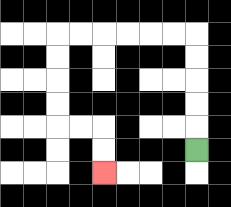{'start': '[8, 6]', 'end': '[4, 7]', 'path_directions': 'U,U,U,U,U,L,L,L,L,L,L,D,D,D,D,R,R,D,D', 'path_coordinates': '[[8, 6], [8, 5], [8, 4], [8, 3], [8, 2], [8, 1], [7, 1], [6, 1], [5, 1], [4, 1], [3, 1], [2, 1], [2, 2], [2, 3], [2, 4], [2, 5], [3, 5], [4, 5], [4, 6], [4, 7]]'}